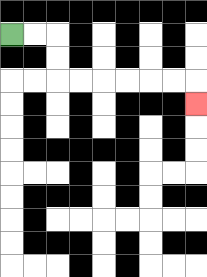{'start': '[0, 1]', 'end': '[8, 4]', 'path_directions': 'R,R,D,D,R,R,R,R,R,R,D', 'path_coordinates': '[[0, 1], [1, 1], [2, 1], [2, 2], [2, 3], [3, 3], [4, 3], [5, 3], [6, 3], [7, 3], [8, 3], [8, 4]]'}